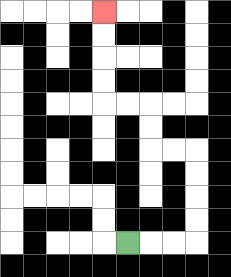{'start': '[5, 10]', 'end': '[4, 0]', 'path_directions': 'R,R,R,U,U,U,U,L,L,U,U,L,L,U,U,U,U', 'path_coordinates': '[[5, 10], [6, 10], [7, 10], [8, 10], [8, 9], [8, 8], [8, 7], [8, 6], [7, 6], [6, 6], [6, 5], [6, 4], [5, 4], [4, 4], [4, 3], [4, 2], [4, 1], [4, 0]]'}